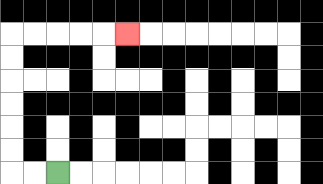{'start': '[2, 7]', 'end': '[5, 1]', 'path_directions': 'L,L,U,U,U,U,U,U,R,R,R,R,R', 'path_coordinates': '[[2, 7], [1, 7], [0, 7], [0, 6], [0, 5], [0, 4], [0, 3], [0, 2], [0, 1], [1, 1], [2, 1], [3, 1], [4, 1], [5, 1]]'}